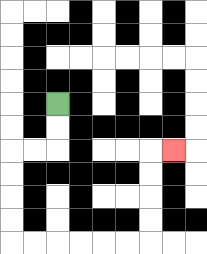{'start': '[2, 4]', 'end': '[7, 6]', 'path_directions': 'D,D,L,L,D,D,D,D,R,R,R,R,R,R,U,U,U,U,R', 'path_coordinates': '[[2, 4], [2, 5], [2, 6], [1, 6], [0, 6], [0, 7], [0, 8], [0, 9], [0, 10], [1, 10], [2, 10], [3, 10], [4, 10], [5, 10], [6, 10], [6, 9], [6, 8], [6, 7], [6, 6], [7, 6]]'}